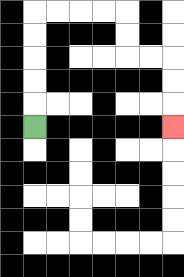{'start': '[1, 5]', 'end': '[7, 5]', 'path_directions': 'U,U,U,U,U,R,R,R,R,D,D,R,R,D,D,D', 'path_coordinates': '[[1, 5], [1, 4], [1, 3], [1, 2], [1, 1], [1, 0], [2, 0], [3, 0], [4, 0], [5, 0], [5, 1], [5, 2], [6, 2], [7, 2], [7, 3], [7, 4], [7, 5]]'}